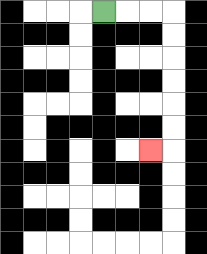{'start': '[4, 0]', 'end': '[6, 6]', 'path_directions': 'R,R,R,D,D,D,D,D,D,L', 'path_coordinates': '[[4, 0], [5, 0], [6, 0], [7, 0], [7, 1], [7, 2], [7, 3], [7, 4], [7, 5], [7, 6], [6, 6]]'}